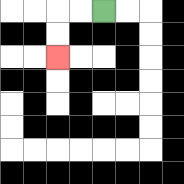{'start': '[4, 0]', 'end': '[2, 2]', 'path_directions': 'L,L,D,D', 'path_coordinates': '[[4, 0], [3, 0], [2, 0], [2, 1], [2, 2]]'}